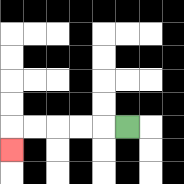{'start': '[5, 5]', 'end': '[0, 6]', 'path_directions': 'L,L,L,L,L,D', 'path_coordinates': '[[5, 5], [4, 5], [3, 5], [2, 5], [1, 5], [0, 5], [0, 6]]'}